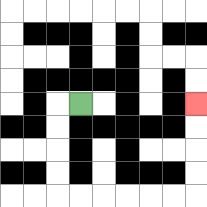{'start': '[3, 4]', 'end': '[8, 4]', 'path_directions': 'L,D,D,D,D,R,R,R,R,R,R,U,U,U,U', 'path_coordinates': '[[3, 4], [2, 4], [2, 5], [2, 6], [2, 7], [2, 8], [3, 8], [4, 8], [5, 8], [6, 8], [7, 8], [8, 8], [8, 7], [8, 6], [8, 5], [8, 4]]'}